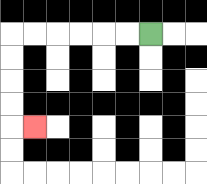{'start': '[6, 1]', 'end': '[1, 5]', 'path_directions': 'L,L,L,L,L,L,D,D,D,D,R', 'path_coordinates': '[[6, 1], [5, 1], [4, 1], [3, 1], [2, 1], [1, 1], [0, 1], [0, 2], [0, 3], [0, 4], [0, 5], [1, 5]]'}